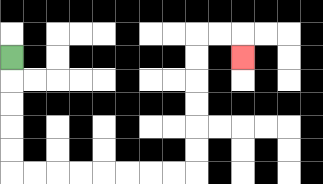{'start': '[0, 2]', 'end': '[10, 2]', 'path_directions': 'D,D,D,D,D,R,R,R,R,R,R,R,R,U,U,U,U,U,U,R,R,D', 'path_coordinates': '[[0, 2], [0, 3], [0, 4], [0, 5], [0, 6], [0, 7], [1, 7], [2, 7], [3, 7], [4, 7], [5, 7], [6, 7], [7, 7], [8, 7], [8, 6], [8, 5], [8, 4], [8, 3], [8, 2], [8, 1], [9, 1], [10, 1], [10, 2]]'}